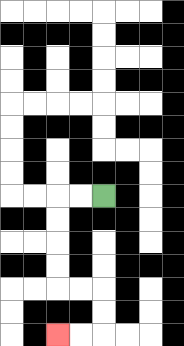{'start': '[4, 8]', 'end': '[2, 14]', 'path_directions': 'L,L,D,D,D,D,R,R,D,D,L,L', 'path_coordinates': '[[4, 8], [3, 8], [2, 8], [2, 9], [2, 10], [2, 11], [2, 12], [3, 12], [4, 12], [4, 13], [4, 14], [3, 14], [2, 14]]'}